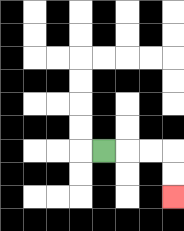{'start': '[4, 6]', 'end': '[7, 8]', 'path_directions': 'R,R,R,D,D', 'path_coordinates': '[[4, 6], [5, 6], [6, 6], [7, 6], [7, 7], [7, 8]]'}